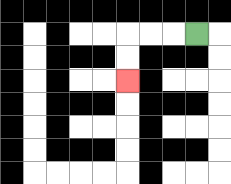{'start': '[8, 1]', 'end': '[5, 3]', 'path_directions': 'L,L,L,D,D', 'path_coordinates': '[[8, 1], [7, 1], [6, 1], [5, 1], [5, 2], [5, 3]]'}